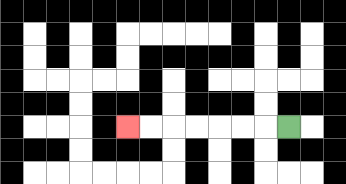{'start': '[12, 5]', 'end': '[5, 5]', 'path_directions': 'L,L,L,L,L,L,L', 'path_coordinates': '[[12, 5], [11, 5], [10, 5], [9, 5], [8, 5], [7, 5], [6, 5], [5, 5]]'}